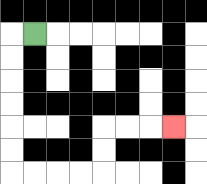{'start': '[1, 1]', 'end': '[7, 5]', 'path_directions': 'L,D,D,D,D,D,D,R,R,R,R,U,U,R,R,R', 'path_coordinates': '[[1, 1], [0, 1], [0, 2], [0, 3], [0, 4], [0, 5], [0, 6], [0, 7], [1, 7], [2, 7], [3, 7], [4, 7], [4, 6], [4, 5], [5, 5], [6, 5], [7, 5]]'}